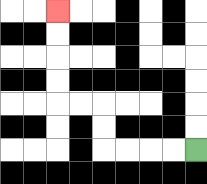{'start': '[8, 6]', 'end': '[2, 0]', 'path_directions': 'L,L,L,L,U,U,L,L,U,U,U,U', 'path_coordinates': '[[8, 6], [7, 6], [6, 6], [5, 6], [4, 6], [4, 5], [4, 4], [3, 4], [2, 4], [2, 3], [2, 2], [2, 1], [2, 0]]'}